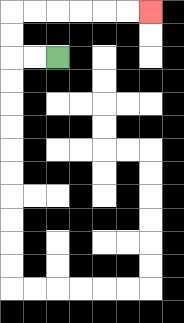{'start': '[2, 2]', 'end': '[6, 0]', 'path_directions': 'L,L,U,U,R,R,R,R,R,R', 'path_coordinates': '[[2, 2], [1, 2], [0, 2], [0, 1], [0, 0], [1, 0], [2, 0], [3, 0], [4, 0], [5, 0], [6, 0]]'}